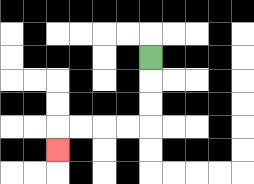{'start': '[6, 2]', 'end': '[2, 6]', 'path_directions': 'D,D,D,L,L,L,L,D', 'path_coordinates': '[[6, 2], [6, 3], [6, 4], [6, 5], [5, 5], [4, 5], [3, 5], [2, 5], [2, 6]]'}